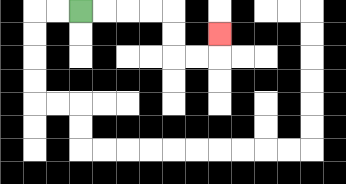{'start': '[3, 0]', 'end': '[9, 1]', 'path_directions': 'R,R,R,R,D,D,R,R,U', 'path_coordinates': '[[3, 0], [4, 0], [5, 0], [6, 0], [7, 0], [7, 1], [7, 2], [8, 2], [9, 2], [9, 1]]'}